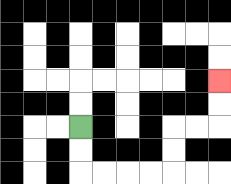{'start': '[3, 5]', 'end': '[9, 3]', 'path_directions': 'D,D,R,R,R,R,U,U,R,R,U,U', 'path_coordinates': '[[3, 5], [3, 6], [3, 7], [4, 7], [5, 7], [6, 7], [7, 7], [7, 6], [7, 5], [8, 5], [9, 5], [9, 4], [9, 3]]'}